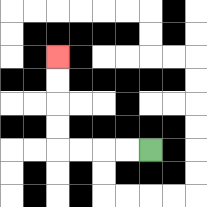{'start': '[6, 6]', 'end': '[2, 2]', 'path_directions': 'L,L,L,L,U,U,U,U', 'path_coordinates': '[[6, 6], [5, 6], [4, 6], [3, 6], [2, 6], [2, 5], [2, 4], [2, 3], [2, 2]]'}